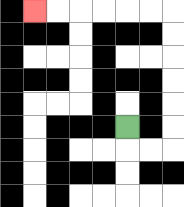{'start': '[5, 5]', 'end': '[1, 0]', 'path_directions': 'D,R,R,U,U,U,U,U,U,L,L,L,L,L,L', 'path_coordinates': '[[5, 5], [5, 6], [6, 6], [7, 6], [7, 5], [7, 4], [7, 3], [7, 2], [7, 1], [7, 0], [6, 0], [5, 0], [4, 0], [3, 0], [2, 0], [1, 0]]'}